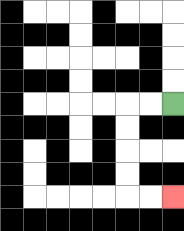{'start': '[7, 4]', 'end': '[7, 8]', 'path_directions': 'L,L,D,D,D,D,R,R', 'path_coordinates': '[[7, 4], [6, 4], [5, 4], [5, 5], [5, 6], [5, 7], [5, 8], [6, 8], [7, 8]]'}